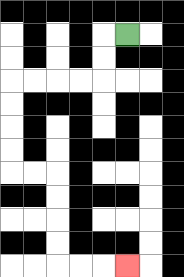{'start': '[5, 1]', 'end': '[5, 11]', 'path_directions': 'L,D,D,L,L,L,L,D,D,D,D,R,R,D,D,D,D,R,R,R', 'path_coordinates': '[[5, 1], [4, 1], [4, 2], [4, 3], [3, 3], [2, 3], [1, 3], [0, 3], [0, 4], [0, 5], [0, 6], [0, 7], [1, 7], [2, 7], [2, 8], [2, 9], [2, 10], [2, 11], [3, 11], [4, 11], [5, 11]]'}